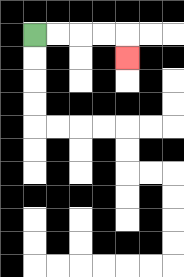{'start': '[1, 1]', 'end': '[5, 2]', 'path_directions': 'R,R,R,R,D', 'path_coordinates': '[[1, 1], [2, 1], [3, 1], [4, 1], [5, 1], [5, 2]]'}